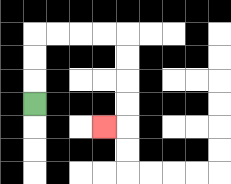{'start': '[1, 4]', 'end': '[4, 5]', 'path_directions': 'U,U,U,R,R,R,R,D,D,D,D,L', 'path_coordinates': '[[1, 4], [1, 3], [1, 2], [1, 1], [2, 1], [3, 1], [4, 1], [5, 1], [5, 2], [5, 3], [5, 4], [5, 5], [4, 5]]'}